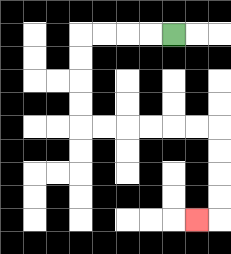{'start': '[7, 1]', 'end': '[8, 9]', 'path_directions': 'L,L,L,L,D,D,D,D,R,R,R,R,R,R,D,D,D,D,L', 'path_coordinates': '[[7, 1], [6, 1], [5, 1], [4, 1], [3, 1], [3, 2], [3, 3], [3, 4], [3, 5], [4, 5], [5, 5], [6, 5], [7, 5], [8, 5], [9, 5], [9, 6], [9, 7], [9, 8], [9, 9], [8, 9]]'}